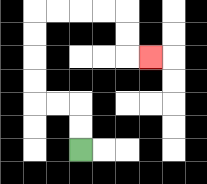{'start': '[3, 6]', 'end': '[6, 2]', 'path_directions': 'U,U,L,L,U,U,U,U,R,R,R,R,D,D,R', 'path_coordinates': '[[3, 6], [3, 5], [3, 4], [2, 4], [1, 4], [1, 3], [1, 2], [1, 1], [1, 0], [2, 0], [3, 0], [4, 0], [5, 0], [5, 1], [5, 2], [6, 2]]'}